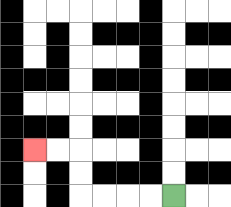{'start': '[7, 8]', 'end': '[1, 6]', 'path_directions': 'L,L,L,L,U,U,L,L', 'path_coordinates': '[[7, 8], [6, 8], [5, 8], [4, 8], [3, 8], [3, 7], [3, 6], [2, 6], [1, 6]]'}